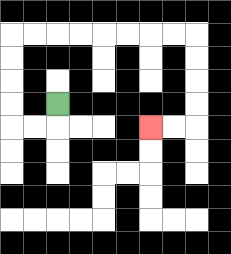{'start': '[2, 4]', 'end': '[6, 5]', 'path_directions': 'D,L,L,U,U,U,U,R,R,R,R,R,R,R,R,D,D,D,D,L,L', 'path_coordinates': '[[2, 4], [2, 5], [1, 5], [0, 5], [0, 4], [0, 3], [0, 2], [0, 1], [1, 1], [2, 1], [3, 1], [4, 1], [5, 1], [6, 1], [7, 1], [8, 1], [8, 2], [8, 3], [8, 4], [8, 5], [7, 5], [6, 5]]'}